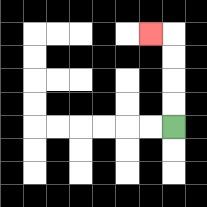{'start': '[7, 5]', 'end': '[6, 1]', 'path_directions': 'U,U,U,U,L', 'path_coordinates': '[[7, 5], [7, 4], [7, 3], [7, 2], [7, 1], [6, 1]]'}